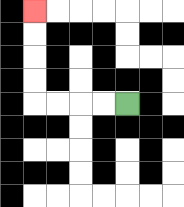{'start': '[5, 4]', 'end': '[1, 0]', 'path_directions': 'L,L,L,L,U,U,U,U', 'path_coordinates': '[[5, 4], [4, 4], [3, 4], [2, 4], [1, 4], [1, 3], [1, 2], [1, 1], [1, 0]]'}